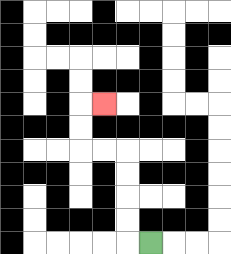{'start': '[6, 10]', 'end': '[4, 4]', 'path_directions': 'L,U,U,U,U,L,L,U,U,R', 'path_coordinates': '[[6, 10], [5, 10], [5, 9], [5, 8], [5, 7], [5, 6], [4, 6], [3, 6], [3, 5], [3, 4], [4, 4]]'}